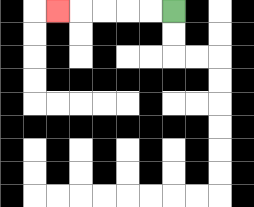{'start': '[7, 0]', 'end': '[2, 0]', 'path_directions': 'L,L,L,L,L', 'path_coordinates': '[[7, 0], [6, 0], [5, 0], [4, 0], [3, 0], [2, 0]]'}